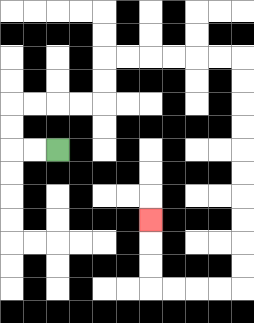{'start': '[2, 6]', 'end': '[6, 9]', 'path_directions': 'L,L,U,U,R,R,R,R,U,U,R,R,R,R,R,R,D,D,D,D,D,D,D,D,D,D,L,L,L,L,U,U,U', 'path_coordinates': '[[2, 6], [1, 6], [0, 6], [0, 5], [0, 4], [1, 4], [2, 4], [3, 4], [4, 4], [4, 3], [4, 2], [5, 2], [6, 2], [7, 2], [8, 2], [9, 2], [10, 2], [10, 3], [10, 4], [10, 5], [10, 6], [10, 7], [10, 8], [10, 9], [10, 10], [10, 11], [10, 12], [9, 12], [8, 12], [7, 12], [6, 12], [6, 11], [6, 10], [6, 9]]'}